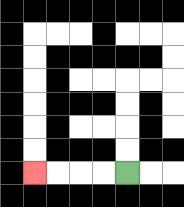{'start': '[5, 7]', 'end': '[1, 7]', 'path_directions': 'L,L,L,L', 'path_coordinates': '[[5, 7], [4, 7], [3, 7], [2, 7], [1, 7]]'}